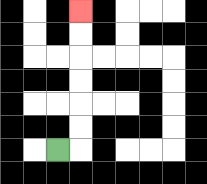{'start': '[2, 6]', 'end': '[3, 0]', 'path_directions': 'R,U,U,U,U,U,U', 'path_coordinates': '[[2, 6], [3, 6], [3, 5], [3, 4], [3, 3], [3, 2], [3, 1], [3, 0]]'}